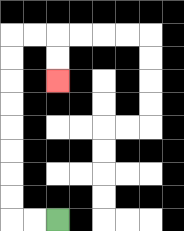{'start': '[2, 9]', 'end': '[2, 3]', 'path_directions': 'L,L,U,U,U,U,U,U,U,U,R,R,D,D', 'path_coordinates': '[[2, 9], [1, 9], [0, 9], [0, 8], [0, 7], [0, 6], [0, 5], [0, 4], [0, 3], [0, 2], [0, 1], [1, 1], [2, 1], [2, 2], [2, 3]]'}